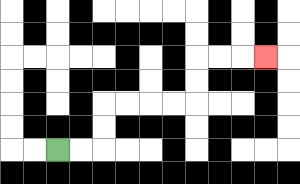{'start': '[2, 6]', 'end': '[11, 2]', 'path_directions': 'R,R,U,U,R,R,R,R,U,U,R,R,R', 'path_coordinates': '[[2, 6], [3, 6], [4, 6], [4, 5], [4, 4], [5, 4], [6, 4], [7, 4], [8, 4], [8, 3], [8, 2], [9, 2], [10, 2], [11, 2]]'}